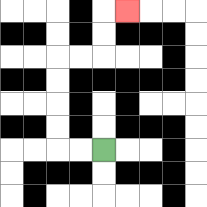{'start': '[4, 6]', 'end': '[5, 0]', 'path_directions': 'L,L,U,U,U,U,R,R,U,U,R', 'path_coordinates': '[[4, 6], [3, 6], [2, 6], [2, 5], [2, 4], [2, 3], [2, 2], [3, 2], [4, 2], [4, 1], [4, 0], [5, 0]]'}